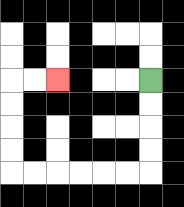{'start': '[6, 3]', 'end': '[2, 3]', 'path_directions': 'D,D,D,D,L,L,L,L,L,L,U,U,U,U,R,R', 'path_coordinates': '[[6, 3], [6, 4], [6, 5], [6, 6], [6, 7], [5, 7], [4, 7], [3, 7], [2, 7], [1, 7], [0, 7], [0, 6], [0, 5], [0, 4], [0, 3], [1, 3], [2, 3]]'}